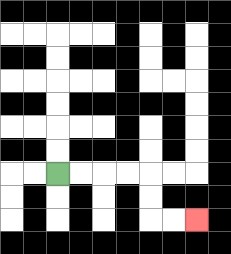{'start': '[2, 7]', 'end': '[8, 9]', 'path_directions': 'R,R,R,R,D,D,R,R', 'path_coordinates': '[[2, 7], [3, 7], [4, 7], [5, 7], [6, 7], [6, 8], [6, 9], [7, 9], [8, 9]]'}